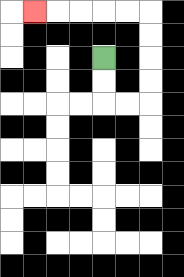{'start': '[4, 2]', 'end': '[1, 0]', 'path_directions': 'D,D,R,R,U,U,U,U,L,L,L,L,L', 'path_coordinates': '[[4, 2], [4, 3], [4, 4], [5, 4], [6, 4], [6, 3], [6, 2], [6, 1], [6, 0], [5, 0], [4, 0], [3, 0], [2, 0], [1, 0]]'}